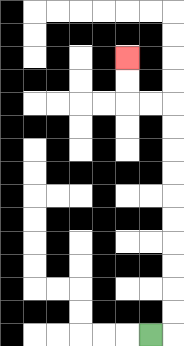{'start': '[6, 14]', 'end': '[5, 2]', 'path_directions': 'R,U,U,U,U,U,U,U,U,U,U,L,L,U,U', 'path_coordinates': '[[6, 14], [7, 14], [7, 13], [7, 12], [7, 11], [7, 10], [7, 9], [7, 8], [7, 7], [7, 6], [7, 5], [7, 4], [6, 4], [5, 4], [5, 3], [5, 2]]'}